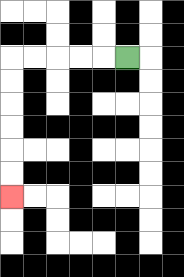{'start': '[5, 2]', 'end': '[0, 8]', 'path_directions': 'L,L,L,L,L,D,D,D,D,D,D', 'path_coordinates': '[[5, 2], [4, 2], [3, 2], [2, 2], [1, 2], [0, 2], [0, 3], [0, 4], [0, 5], [0, 6], [0, 7], [0, 8]]'}